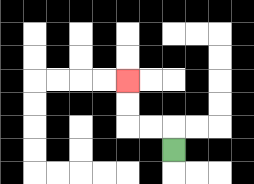{'start': '[7, 6]', 'end': '[5, 3]', 'path_directions': 'U,L,L,U,U', 'path_coordinates': '[[7, 6], [7, 5], [6, 5], [5, 5], [5, 4], [5, 3]]'}